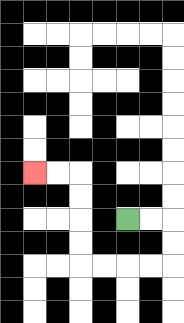{'start': '[5, 9]', 'end': '[1, 7]', 'path_directions': 'R,R,D,D,L,L,L,L,U,U,U,U,L,L', 'path_coordinates': '[[5, 9], [6, 9], [7, 9], [7, 10], [7, 11], [6, 11], [5, 11], [4, 11], [3, 11], [3, 10], [3, 9], [3, 8], [3, 7], [2, 7], [1, 7]]'}